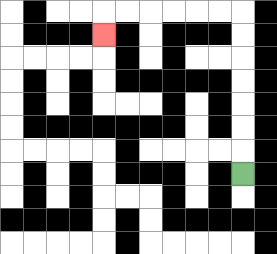{'start': '[10, 7]', 'end': '[4, 1]', 'path_directions': 'U,U,U,U,U,U,U,L,L,L,L,L,L,D', 'path_coordinates': '[[10, 7], [10, 6], [10, 5], [10, 4], [10, 3], [10, 2], [10, 1], [10, 0], [9, 0], [8, 0], [7, 0], [6, 0], [5, 0], [4, 0], [4, 1]]'}